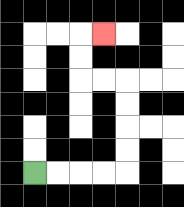{'start': '[1, 7]', 'end': '[4, 1]', 'path_directions': 'R,R,R,R,U,U,U,U,L,L,U,U,R', 'path_coordinates': '[[1, 7], [2, 7], [3, 7], [4, 7], [5, 7], [5, 6], [5, 5], [5, 4], [5, 3], [4, 3], [3, 3], [3, 2], [3, 1], [4, 1]]'}